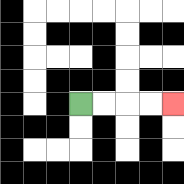{'start': '[3, 4]', 'end': '[7, 4]', 'path_directions': 'R,R,R,R', 'path_coordinates': '[[3, 4], [4, 4], [5, 4], [6, 4], [7, 4]]'}